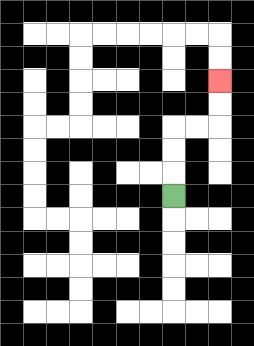{'start': '[7, 8]', 'end': '[9, 3]', 'path_directions': 'U,U,U,R,R,U,U', 'path_coordinates': '[[7, 8], [7, 7], [7, 6], [7, 5], [8, 5], [9, 5], [9, 4], [9, 3]]'}